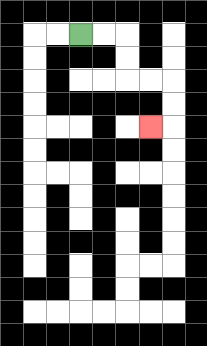{'start': '[3, 1]', 'end': '[6, 5]', 'path_directions': 'R,R,D,D,R,R,D,D,L', 'path_coordinates': '[[3, 1], [4, 1], [5, 1], [5, 2], [5, 3], [6, 3], [7, 3], [7, 4], [7, 5], [6, 5]]'}